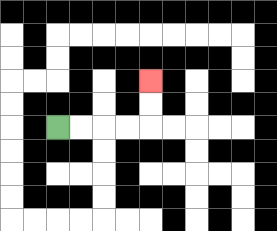{'start': '[2, 5]', 'end': '[6, 3]', 'path_directions': 'R,R,R,R,U,U', 'path_coordinates': '[[2, 5], [3, 5], [4, 5], [5, 5], [6, 5], [6, 4], [6, 3]]'}